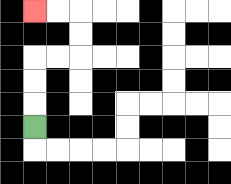{'start': '[1, 5]', 'end': '[1, 0]', 'path_directions': 'U,U,U,R,R,U,U,L,L', 'path_coordinates': '[[1, 5], [1, 4], [1, 3], [1, 2], [2, 2], [3, 2], [3, 1], [3, 0], [2, 0], [1, 0]]'}